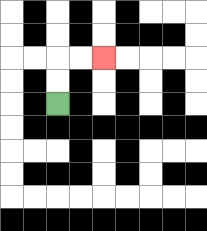{'start': '[2, 4]', 'end': '[4, 2]', 'path_directions': 'U,U,R,R', 'path_coordinates': '[[2, 4], [2, 3], [2, 2], [3, 2], [4, 2]]'}